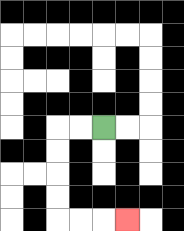{'start': '[4, 5]', 'end': '[5, 9]', 'path_directions': 'L,L,D,D,D,D,R,R,R', 'path_coordinates': '[[4, 5], [3, 5], [2, 5], [2, 6], [2, 7], [2, 8], [2, 9], [3, 9], [4, 9], [5, 9]]'}